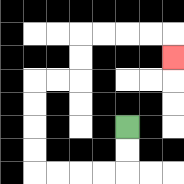{'start': '[5, 5]', 'end': '[7, 2]', 'path_directions': 'D,D,L,L,L,L,U,U,U,U,R,R,U,U,R,R,R,R,D', 'path_coordinates': '[[5, 5], [5, 6], [5, 7], [4, 7], [3, 7], [2, 7], [1, 7], [1, 6], [1, 5], [1, 4], [1, 3], [2, 3], [3, 3], [3, 2], [3, 1], [4, 1], [5, 1], [6, 1], [7, 1], [7, 2]]'}